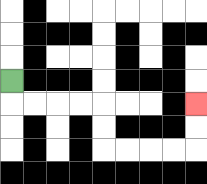{'start': '[0, 3]', 'end': '[8, 4]', 'path_directions': 'D,R,R,R,R,D,D,R,R,R,R,U,U', 'path_coordinates': '[[0, 3], [0, 4], [1, 4], [2, 4], [3, 4], [4, 4], [4, 5], [4, 6], [5, 6], [6, 6], [7, 6], [8, 6], [8, 5], [8, 4]]'}